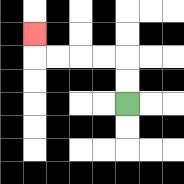{'start': '[5, 4]', 'end': '[1, 1]', 'path_directions': 'U,U,L,L,L,L,U', 'path_coordinates': '[[5, 4], [5, 3], [5, 2], [4, 2], [3, 2], [2, 2], [1, 2], [1, 1]]'}